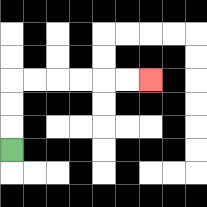{'start': '[0, 6]', 'end': '[6, 3]', 'path_directions': 'U,U,U,R,R,R,R,R,R', 'path_coordinates': '[[0, 6], [0, 5], [0, 4], [0, 3], [1, 3], [2, 3], [3, 3], [4, 3], [5, 3], [6, 3]]'}